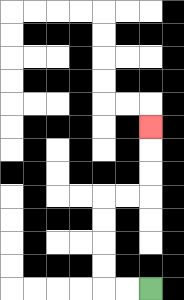{'start': '[6, 12]', 'end': '[6, 5]', 'path_directions': 'L,L,U,U,U,U,R,R,U,U,U', 'path_coordinates': '[[6, 12], [5, 12], [4, 12], [4, 11], [4, 10], [4, 9], [4, 8], [5, 8], [6, 8], [6, 7], [6, 6], [6, 5]]'}